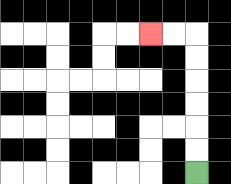{'start': '[8, 7]', 'end': '[6, 1]', 'path_directions': 'U,U,U,U,U,U,L,L', 'path_coordinates': '[[8, 7], [8, 6], [8, 5], [8, 4], [8, 3], [8, 2], [8, 1], [7, 1], [6, 1]]'}